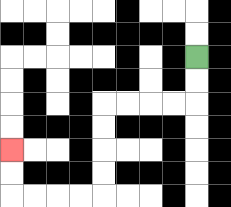{'start': '[8, 2]', 'end': '[0, 6]', 'path_directions': 'D,D,L,L,L,L,D,D,D,D,L,L,L,L,U,U', 'path_coordinates': '[[8, 2], [8, 3], [8, 4], [7, 4], [6, 4], [5, 4], [4, 4], [4, 5], [4, 6], [4, 7], [4, 8], [3, 8], [2, 8], [1, 8], [0, 8], [0, 7], [0, 6]]'}